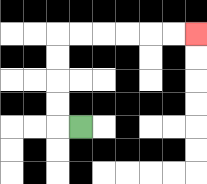{'start': '[3, 5]', 'end': '[8, 1]', 'path_directions': 'L,U,U,U,U,R,R,R,R,R,R', 'path_coordinates': '[[3, 5], [2, 5], [2, 4], [2, 3], [2, 2], [2, 1], [3, 1], [4, 1], [5, 1], [6, 1], [7, 1], [8, 1]]'}